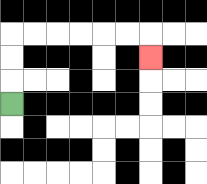{'start': '[0, 4]', 'end': '[6, 2]', 'path_directions': 'U,U,U,R,R,R,R,R,R,D', 'path_coordinates': '[[0, 4], [0, 3], [0, 2], [0, 1], [1, 1], [2, 1], [3, 1], [4, 1], [5, 1], [6, 1], [6, 2]]'}